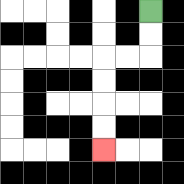{'start': '[6, 0]', 'end': '[4, 6]', 'path_directions': 'D,D,L,L,D,D,D,D', 'path_coordinates': '[[6, 0], [6, 1], [6, 2], [5, 2], [4, 2], [4, 3], [4, 4], [4, 5], [4, 6]]'}